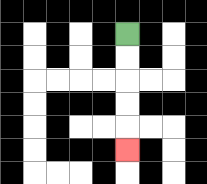{'start': '[5, 1]', 'end': '[5, 6]', 'path_directions': 'D,D,D,D,D', 'path_coordinates': '[[5, 1], [5, 2], [5, 3], [5, 4], [5, 5], [5, 6]]'}